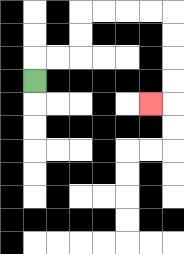{'start': '[1, 3]', 'end': '[6, 4]', 'path_directions': 'U,R,R,U,U,R,R,R,R,D,D,D,D,L', 'path_coordinates': '[[1, 3], [1, 2], [2, 2], [3, 2], [3, 1], [3, 0], [4, 0], [5, 0], [6, 0], [7, 0], [7, 1], [7, 2], [7, 3], [7, 4], [6, 4]]'}